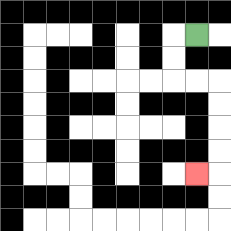{'start': '[8, 1]', 'end': '[8, 7]', 'path_directions': 'L,D,D,R,R,D,D,D,D,L', 'path_coordinates': '[[8, 1], [7, 1], [7, 2], [7, 3], [8, 3], [9, 3], [9, 4], [9, 5], [9, 6], [9, 7], [8, 7]]'}